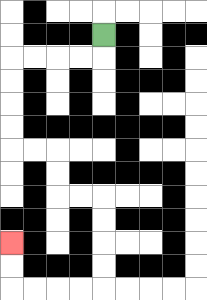{'start': '[4, 1]', 'end': '[0, 10]', 'path_directions': 'D,L,L,L,L,D,D,D,D,R,R,D,D,R,R,D,D,D,D,L,L,L,L,U,U', 'path_coordinates': '[[4, 1], [4, 2], [3, 2], [2, 2], [1, 2], [0, 2], [0, 3], [0, 4], [0, 5], [0, 6], [1, 6], [2, 6], [2, 7], [2, 8], [3, 8], [4, 8], [4, 9], [4, 10], [4, 11], [4, 12], [3, 12], [2, 12], [1, 12], [0, 12], [0, 11], [0, 10]]'}